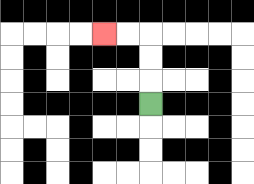{'start': '[6, 4]', 'end': '[4, 1]', 'path_directions': 'U,U,U,L,L', 'path_coordinates': '[[6, 4], [6, 3], [6, 2], [6, 1], [5, 1], [4, 1]]'}